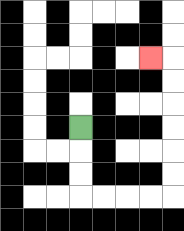{'start': '[3, 5]', 'end': '[6, 2]', 'path_directions': 'D,D,D,R,R,R,R,U,U,U,U,U,U,L', 'path_coordinates': '[[3, 5], [3, 6], [3, 7], [3, 8], [4, 8], [5, 8], [6, 8], [7, 8], [7, 7], [7, 6], [7, 5], [7, 4], [7, 3], [7, 2], [6, 2]]'}